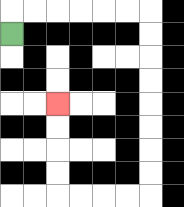{'start': '[0, 1]', 'end': '[2, 4]', 'path_directions': 'U,R,R,R,R,R,R,D,D,D,D,D,D,D,D,L,L,L,L,U,U,U,U', 'path_coordinates': '[[0, 1], [0, 0], [1, 0], [2, 0], [3, 0], [4, 0], [5, 0], [6, 0], [6, 1], [6, 2], [6, 3], [6, 4], [6, 5], [6, 6], [6, 7], [6, 8], [5, 8], [4, 8], [3, 8], [2, 8], [2, 7], [2, 6], [2, 5], [2, 4]]'}